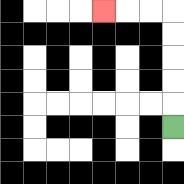{'start': '[7, 5]', 'end': '[4, 0]', 'path_directions': 'U,U,U,U,U,L,L,L', 'path_coordinates': '[[7, 5], [7, 4], [7, 3], [7, 2], [7, 1], [7, 0], [6, 0], [5, 0], [4, 0]]'}